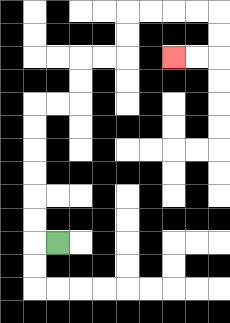{'start': '[2, 10]', 'end': '[7, 2]', 'path_directions': 'L,U,U,U,U,U,U,R,R,U,U,R,R,U,U,R,R,R,R,D,D,L,L', 'path_coordinates': '[[2, 10], [1, 10], [1, 9], [1, 8], [1, 7], [1, 6], [1, 5], [1, 4], [2, 4], [3, 4], [3, 3], [3, 2], [4, 2], [5, 2], [5, 1], [5, 0], [6, 0], [7, 0], [8, 0], [9, 0], [9, 1], [9, 2], [8, 2], [7, 2]]'}